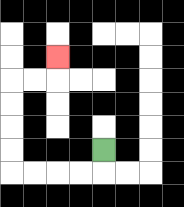{'start': '[4, 6]', 'end': '[2, 2]', 'path_directions': 'D,L,L,L,L,U,U,U,U,R,R,U', 'path_coordinates': '[[4, 6], [4, 7], [3, 7], [2, 7], [1, 7], [0, 7], [0, 6], [0, 5], [0, 4], [0, 3], [1, 3], [2, 3], [2, 2]]'}